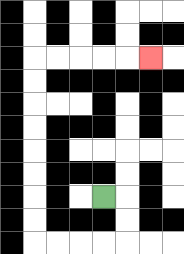{'start': '[4, 8]', 'end': '[6, 2]', 'path_directions': 'R,D,D,L,L,L,L,U,U,U,U,U,U,U,U,R,R,R,R,R', 'path_coordinates': '[[4, 8], [5, 8], [5, 9], [5, 10], [4, 10], [3, 10], [2, 10], [1, 10], [1, 9], [1, 8], [1, 7], [1, 6], [1, 5], [1, 4], [1, 3], [1, 2], [2, 2], [3, 2], [4, 2], [5, 2], [6, 2]]'}